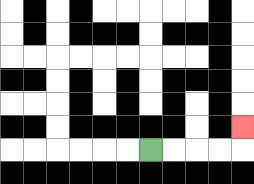{'start': '[6, 6]', 'end': '[10, 5]', 'path_directions': 'R,R,R,R,U', 'path_coordinates': '[[6, 6], [7, 6], [8, 6], [9, 6], [10, 6], [10, 5]]'}